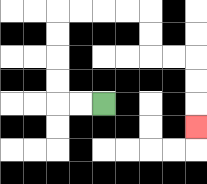{'start': '[4, 4]', 'end': '[8, 5]', 'path_directions': 'L,L,U,U,U,U,R,R,R,R,D,D,R,R,D,D,D', 'path_coordinates': '[[4, 4], [3, 4], [2, 4], [2, 3], [2, 2], [2, 1], [2, 0], [3, 0], [4, 0], [5, 0], [6, 0], [6, 1], [6, 2], [7, 2], [8, 2], [8, 3], [8, 4], [8, 5]]'}